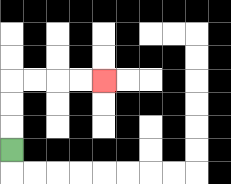{'start': '[0, 6]', 'end': '[4, 3]', 'path_directions': 'U,U,U,R,R,R,R', 'path_coordinates': '[[0, 6], [0, 5], [0, 4], [0, 3], [1, 3], [2, 3], [3, 3], [4, 3]]'}